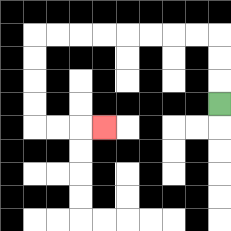{'start': '[9, 4]', 'end': '[4, 5]', 'path_directions': 'U,U,U,L,L,L,L,L,L,L,L,D,D,D,D,R,R,R', 'path_coordinates': '[[9, 4], [9, 3], [9, 2], [9, 1], [8, 1], [7, 1], [6, 1], [5, 1], [4, 1], [3, 1], [2, 1], [1, 1], [1, 2], [1, 3], [1, 4], [1, 5], [2, 5], [3, 5], [4, 5]]'}